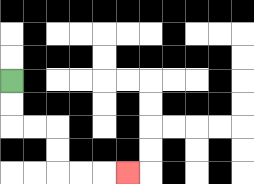{'start': '[0, 3]', 'end': '[5, 7]', 'path_directions': 'D,D,R,R,D,D,R,R,R', 'path_coordinates': '[[0, 3], [0, 4], [0, 5], [1, 5], [2, 5], [2, 6], [2, 7], [3, 7], [4, 7], [5, 7]]'}